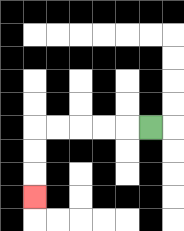{'start': '[6, 5]', 'end': '[1, 8]', 'path_directions': 'L,L,L,L,L,D,D,D', 'path_coordinates': '[[6, 5], [5, 5], [4, 5], [3, 5], [2, 5], [1, 5], [1, 6], [1, 7], [1, 8]]'}